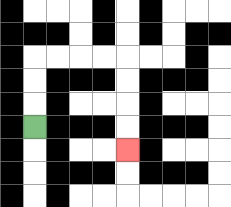{'start': '[1, 5]', 'end': '[5, 6]', 'path_directions': 'U,U,U,R,R,R,R,D,D,D,D', 'path_coordinates': '[[1, 5], [1, 4], [1, 3], [1, 2], [2, 2], [3, 2], [4, 2], [5, 2], [5, 3], [5, 4], [5, 5], [5, 6]]'}